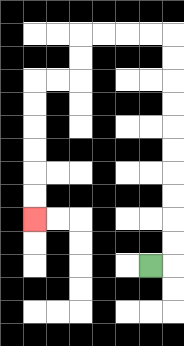{'start': '[6, 11]', 'end': '[1, 9]', 'path_directions': 'R,U,U,U,U,U,U,U,U,U,U,L,L,L,L,D,D,L,L,D,D,D,D,D,D', 'path_coordinates': '[[6, 11], [7, 11], [7, 10], [7, 9], [7, 8], [7, 7], [7, 6], [7, 5], [7, 4], [7, 3], [7, 2], [7, 1], [6, 1], [5, 1], [4, 1], [3, 1], [3, 2], [3, 3], [2, 3], [1, 3], [1, 4], [1, 5], [1, 6], [1, 7], [1, 8], [1, 9]]'}